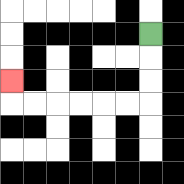{'start': '[6, 1]', 'end': '[0, 3]', 'path_directions': 'D,D,D,L,L,L,L,L,L,U', 'path_coordinates': '[[6, 1], [6, 2], [6, 3], [6, 4], [5, 4], [4, 4], [3, 4], [2, 4], [1, 4], [0, 4], [0, 3]]'}